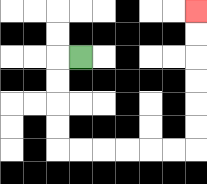{'start': '[3, 2]', 'end': '[8, 0]', 'path_directions': 'L,D,D,D,D,R,R,R,R,R,R,U,U,U,U,U,U', 'path_coordinates': '[[3, 2], [2, 2], [2, 3], [2, 4], [2, 5], [2, 6], [3, 6], [4, 6], [5, 6], [6, 6], [7, 6], [8, 6], [8, 5], [8, 4], [8, 3], [8, 2], [8, 1], [8, 0]]'}